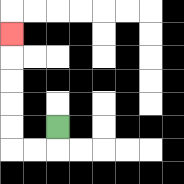{'start': '[2, 5]', 'end': '[0, 1]', 'path_directions': 'D,L,L,U,U,U,U,U', 'path_coordinates': '[[2, 5], [2, 6], [1, 6], [0, 6], [0, 5], [0, 4], [0, 3], [0, 2], [0, 1]]'}